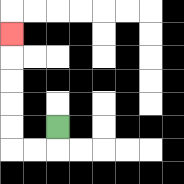{'start': '[2, 5]', 'end': '[0, 1]', 'path_directions': 'D,L,L,U,U,U,U,U', 'path_coordinates': '[[2, 5], [2, 6], [1, 6], [0, 6], [0, 5], [0, 4], [0, 3], [0, 2], [0, 1]]'}